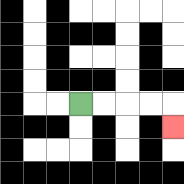{'start': '[3, 4]', 'end': '[7, 5]', 'path_directions': 'R,R,R,R,D', 'path_coordinates': '[[3, 4], [4, 4], [5, 4], [6, 4], [7, 4], [7, 5]]'}